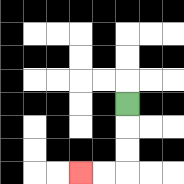{'start': '[5, 4]', 'end': '[3, 7]', 'path_directions': 'D,D,D,L,L', 'path_coordinates': '[[5, 4], [5, 5], [5, 6], [5, 7], [4, 7], [3, 7]]'}